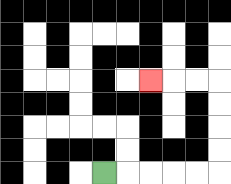{'start': '[4, 7]', 'end': '[6, 3]', 'path_directions': 'R,R,R,R,R,U,U,U,U,L,L,L', 'path_coordinates': '[[4, 7], [5, 7], [6, 7], [7, 7], [8, 7], [9, 7], [9, 6], [9, 5], [9, 4], [9, 3], [8, 3], [7, 3], [6, 3]]'}